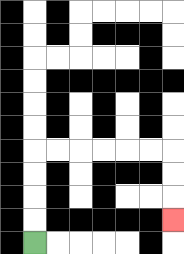{'start': '[1, 10]', 'end': '[7, 9]', 'path_directions': 'U,U,U,U,R,R,R,R,R,R,D,D,D', 'path_coordinates': '[[1, 10], [1, 9], [1, 8], [1, 7], [1, 6], [2, 6], [3, 6], [4, 6], [5, 6], [6, 6], [7, 6], [7, 7], [7, 8], [7, 9]]'}